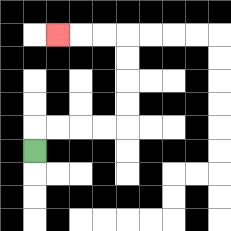{'start': '[1, 6]', 'end': '[2, 1]', 'path_directions': 'U,R,R,R,R,U,U,U,U,L,L,L', 'path_coordinates': '[[1, 6], [1, 5], [2, 5], [3, 5], [4, 5], [5, 5], [5, 4], [5, 3], [5, 2], [5, 1], [4, 1], [3, 1], [2, 1]]'}